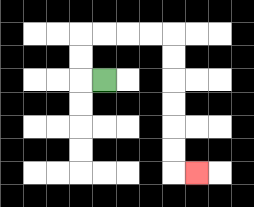{'start': '[4, 3]', 'end': '[8, 7]', 'path_directions': 'L,U,U,R,R,R,R,D,D,D,D,D,D,R', 'path_coordinates': '[[4, 3], [3, 3], [3, 2], [3, 1], [4, 1], [5, 1], [6, 1], [7, 1], [7, 2], [7, 3], [7, 4], [7, 5], [7, 6], [7, 7], [8, 7]]'}